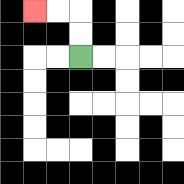{'start': '[3, 2]', 'end': '[1, 0]', 'path_directions': 'U,U,L,L', 'path_coordinates': '[[3, 2], [3, 1], [3, 0], [2, 0], [1, 0]]'}